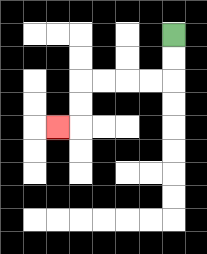{'start': '[7, 1]', 'end': '[2, 5]', 'path_directions': 'D,D,L,L,L,L,D,D,L', 'path_coordinates': '[[7, 1], [7, 2], [7, 3], [6, 3], [5, 3], [4, 3], [3, 3], [3, 4], [3, 5], [2, 5]]'}